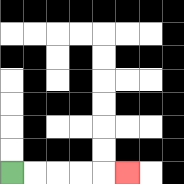{'start': '[0, 7]', 'end': '[5, 7]', 'path_directions': 'R,R,R,R,R', 'path_coordinates': '[[0, 7], [1, 7], [2, 7], [3, 7], [4, 7], [5, 7]]'}